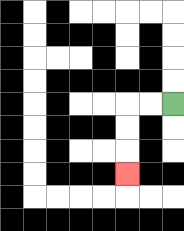{'start': '[7, 4]', 'end': '[5, 7]', 'path_directions': 'L,L,D,D,D', 'path_coordinates': '[[7, 4], [6, 4], [5, 4], [5, 5], [5, 6], [5, 7]]'}